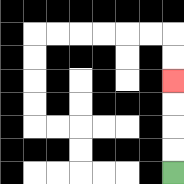{'start': '[7, 7]', 'end': '[7, 3]', 'path_directions': 'U,U,U,U', 'path_coordinates': '[[7, 7], [7, 6], [7, 5], [7, 4], [7, 3]]'}